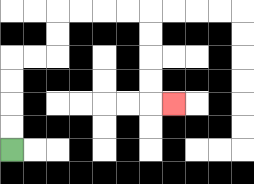{'start': '[0, 6]', 'end': '[7, 4]', 'path_directions': 'U,U,U,U,R,R,U,U,R,R,R,R,D,D,D,D,R', 'path_coordinates': '[[0, 6], [0, 5], [0, 4], [0, 3], [0, 2], [1, 2], [2, 2], [2, 1], [2, 0], [3, 0], [4, 0], [5, 0], [6, 0], [6, 1], [6, 2], [6, 3], [6, 4], [7, 4]]'}